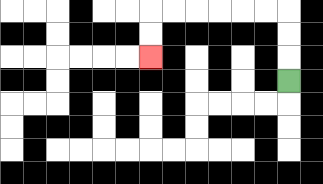{'start': '[12, 3]', 'end': '[6, 2]', 'path_directions': 'U,U,U,L,L,L,L,L,L,D,D', 'path_coordinates': '[[12, 3], [12, 2], [12, 1], [12, 0], [11, 0], [10, 0], [9, 0], [8, 0], [7, 0], [6, 0], [6, 1], [6, 2]]'}